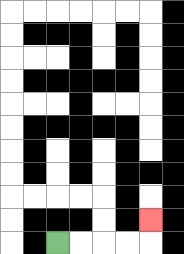{'start': '[2, 10]', 'end': '[6, 9]', 'path_directions': 'R,R,R,R,U', 'path_coordinates': '[[2, 10], [3, 10], [4, 10], [5, 10], [6, 10], [6, 9]]'}